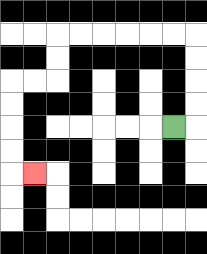{'start': '[7, 5]', 'end': '[1, 7]', 'path_directions': 'R,U,U,U,U,L,L,L,L,L,L,D,D,L,L,D,D,D,D,R', 'path_coordinates': '[[7, 5], [8, 5], [8, 4], [8, 3], [8, 2], [8, 1], [7, 1], [6, 1], [5, 1], [4, 1], [3, 1], [2, 1], [2, 2], [2, 3], [1, 3], [0, 3], [0, 4], [0, 5], [0, 6], [0, 7], [1, 7]]'}